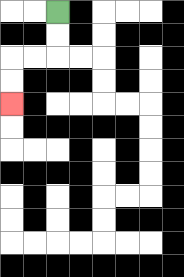{'start': '[2, 0]', 'end': '[0, 4]', 'path_directions': 'D,D,L,L,D,D', 'path_coordinates': '[[2, 0], [2, 1], [2, 2], [1, 2], [0, 2], [0, 3], [0, 4]]'}